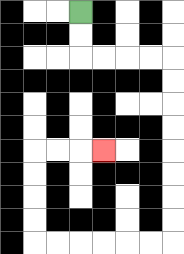{'start': '[3, 0]', 'end': '[4, 6]', 'path_directions': 'D,D,R,R,R,R,D,D,D,D,D,D,D,D,L,L,L,L,L,L,U,U,U,U,R,R,R', 'path_coordinates': '[[3, 0], [3, 1], [3, 2], [4, 2], [5, 2], [6, 2], [7, 2], [7, 3], [7, 4], [7, 5], [7, 6], [7, 7], [7, 8], [7, 9], [7, 10], [6, 10], [5, 10], [4, 10], [3, 10], [2, 10], [1, 10], [1, 9], [1, 8], [1, 7], [1, 6], [2, 6], [3, 6], [4, 6]]'}